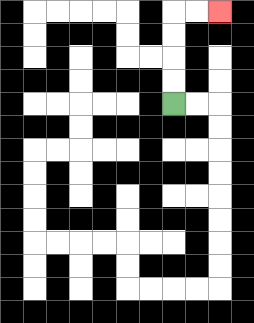{'start': '[7, 4]', 'end': '[9, 0]', 'path_directions': 'U,U,U,U,R,R', 'path_coordinates': '[[7, 4], [7, 3], [7, 2], [7, 1], [7, 0], [8, 0], [9, 0]]'}